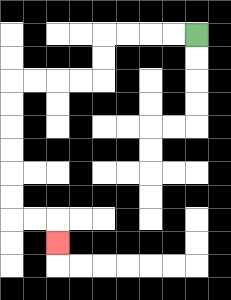{'start': '[8, 1]', 'end': '[2, 10]', 'path_directions': 'L,L,L,L,D,D,L,L,L,L,D,D,D,D,D,D,R,R,D', 'path_coordinates': '[[8, 1], [7, 1], [6, 1], [5, 1], [4, 1], [4, 2], [4, 3], [3, 3], [2, 3], [1, 3], [0, 3], [0, 4], [0, 5], [0, 6], [0, 7], [0, 8], [0, 9], [1, 9], [2, 9], [2, 10]]'}